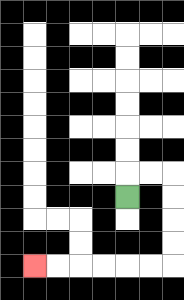{'start': '[5, 8]', 'end': '[1, 11]', 'path_directions': 'U,R,R,D,D,D,D,L,L,L,L,L,L', 'path_coordinates': '[[5, 8], [5, 7], [6, 7], [7, 7], [7, 8], [7, 9], [7, 10], [7, 11], [6, 11], [5, 11], [4, 11], [3, 11], [2, 11], [1, 11]]'}